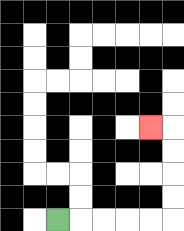{'start': '[2, 9]', 'end': '[6, 5]', 'path_directions': 'R,R,R,R,R,U,U,U,U,L', 'path_coordinates': '[[2, 9], [3, 9], [4, 9], [5, 9], [6, 9], [7, 9], [7, 8], [7, 7], [7, 6], [7, 5], [6, 5]]'}